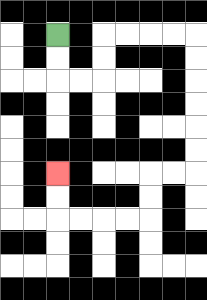{'start': '[2, 1]', 'end': '[2, 7]', 'path_directions': 'D,D,R,R,U,U,R,R,R,R,D,D,D,D,D,D,L,L,D,D,L,L,L,L,U,U', 'path_coordinates': '[[2, 1], [2, 2], [2, 3], [3, 3], [4, 3], [4, 2], [4, 1], [5, 1], [6, 1], [7, 1], [8, 1], [8, 2], [8, 3], [8, 4], [8, 5], [8, 6], [8, 7], [7, 7], [6, 7], [6, 8], [6, 9], [5, 9], [4, 9], [3, 9], [2, 9], [2, 8], [2, 7]]'}